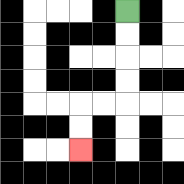{'start': '[5, 0]', 'end': '[3, 6]', 'path_directions': 'D,D,D,D,L,L,D,D', 'path_coordinates': '[[5, 0], [5, 1], [5, 2], [5, 3], [5, 4], [4, 4], [3, 4], [3, 5], [3, 6]]'}